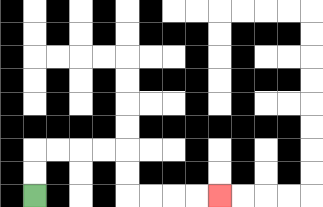{'start': '[1, 8]', 'end': '[9, 8]', 'path_directions': 'U,U,R,R,R,R,D,D,R,R,R,R', 'path_coordinates': '[[1, 8], [1, 7], [1, 6], [2, 6], [3, 6], [4, 6], [5, 6], [5, 7], [5, 8], [6, 8], [7, 8], [8, 8], [9, 8]]'}